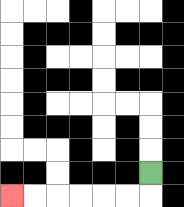{'start': '[6, 7]', 'end': '[0, 8]', 'path_directions': 'D,L,L,L,L,L,L', 'path_coordinates': '[[6, 7], [6, 8], [5, 8], [4, 8], [3, 8], [2, 8], [1, 8], [0, 8]]'}